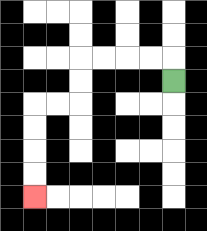{'start': '[7, 3]', 'end': '[1, 8]', 'path_directions': 'U,L,L,L,L,D,D,L,L,D,D,D,D', 'path_coordinates': '[[7, 3], [7, 2], [6, 2], [5, 2], [4, 2], [3, 2], [3, 3], [3, 4], [2, 4], [1, 4], [1, 5], [1, 6], [1, 7], [1, 8]]'}